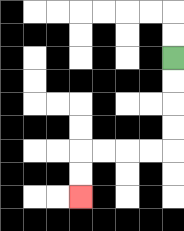{'start': '[7, 2]', 'end': '[3, 8]', 'path_directions': 'D,D,D,D,L,L,L,L,D,D', 'path_coordinates': '[[7, 2], [7, 3], [7, 4], [7, 5], [7, 6], [6, 6], [5, 6], [4, 6], [3, 6], [3, 7], [3, 8]]'}